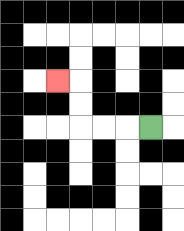{'start': '[6, 5]', 'end': '[2, 3]', 'path_directions': 'L,L,L,U,U,L', 'path_coordinates': '[[6, 5], [5, 5], [4, 5], [3, 5], [3, 4], [3, 3], [2, 3]]'}